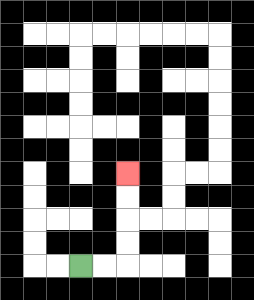{'start': '[3, 11]', 'end': '[5, 7]', 'path_directions': 'R,R,U,U,U,U', 'path_coordinates': '[[3, 11], [4, 11], [5, 11], [5, 10], [5, 9], [5, 8], [5, 7]]'}